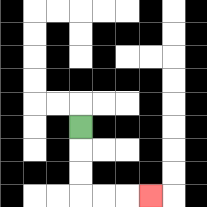{'start': '[3, 5]', 'end': '[6, 8]', 'path_directions': 'D,D,D,R,R,R', 'path_coordinates': '[[3, 5], [3, 6], [3, 7], [3, 8], [4, 8], [5, 8], [6, 8]]'}